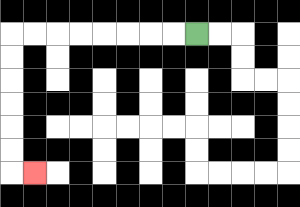{'start': '[8, 1]', 'end': '[1, 7]', 'path_directions': 'L,L,L,L,L,L,L,L,D,D,D,D,D,D,R', 'path_coordinates': '[[8, 1], [7, 1], [6, 1], [5, 1], [4, 1], [3, 1], [2, 1], [1, 1], [0, 1], [0, 2], [0, 3], [0, 4], [0, 5], [0, 6], [0, 7], [1, 7]]'}